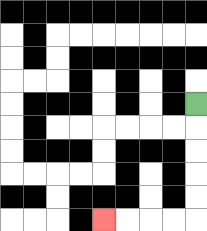{'start': '[8, 4]', 'end': '[4, 9]', 'path_directions': 'D,D,D,D,D,L,L,L,L', 'path_coordinates': '[[8, 4], [8, 5], [8, 6], [8, 7], [8, 8], [8, 9], [7, 9], [6, 9], [5, 9], [4, 9]]'}